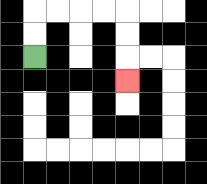{'start': '[1, 2]', 'end': '[5, 3]', 'path_directions': 'U,U,R,R,R,R,D,D,D', 'path_coordinates': '[[1, 2], [1, 1], [1, 0], [2, 0], [3, 0], [4, 0], [5, 0], [5, 1], [5, 2], [5, 3]]'}